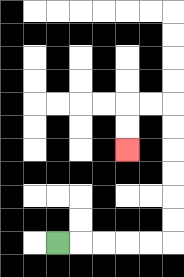{'start': '[2, 10]', 'end': '[5, 6]', 'path_directions': 'R,R,R,R,R,U,U,U,U,U,U,L,L,D,D', 'path_coordinates': '[[2, 10], [3, 10], [4, 10], [5, 10], [6, 10], [7, 10], [7, 9], [7, 8], [7, 7], [7, 6], [7, 5], [7, 4], [6, 4], [5, 4], [5, 5], [5, 6]]'}